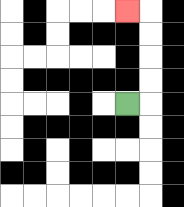{'start': '[5, 4]', 'end': '[5, 0]', 'path_directions': 'R,U,U,U,U,L', 'path_coordinates': '[[5, 4], [6, 4], [6, 3], [6, 2], [6, 1], [6, 0], [5, 0]]'}